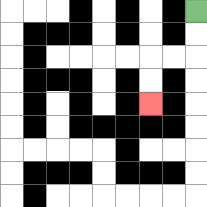{'start': '[8, 0]', 'end': '[6, 4]', 'path_directions': 'D,D,L,L,D,D', 'path_coordinates': '[[8, 0], [8, 1], [8, 2], [7, 2], [6, 2], [6, 3], [6, 4]]'}